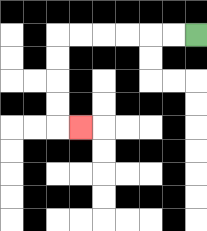{'start': '[8, 1]', 'end': '[3, 5]', 'path_directions': 'L,L,L,L,L,L,D,D,D,D,R', 'path_coordinates': '[[8, 1], [7, 1], [6, 1], [5, 1], [4, 1], [3, 1], [2, 1], [2, 2], [2, 3], [2, 4], [2, 5], [3, 5]]'}